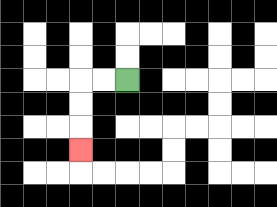{'start': '[5, 3]', 'end': '[3, 6]', 'path_directions': 'L,L,D,D,D', 'path_coordinates': '[[5, 3], [4, 3], [3, 3], [3, 4], [3, 5], [3, 6]]'}